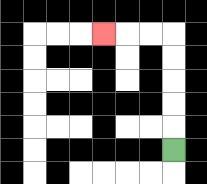{'start': '[7, 6]', 'end': '[4, 1]', 'path_directions': 'U,U,U,U,U,L,L,L', 'path_coordinates': '[[7, 6], [7, 5], [7, 4], [7, 3], [7, 2], [7, 1], [6, 1], [5, 1], [4, 1]]'}